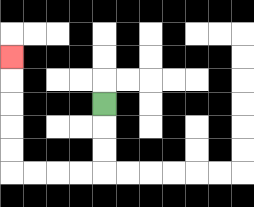{'start': '[4, 4]', 'end': '[0, 2]', 'path_directions': 'D,D,D,L,L,L,L,U,U,U,U,U', 'path_coordinates': '[[4, 4], [4, 5], [4, 6], [4, 7], [3, 7], [2, 7], [1, 7], [0, 7], [0, 6], [0, 5], [0, 4], [0, 3], [0, 2]]'}